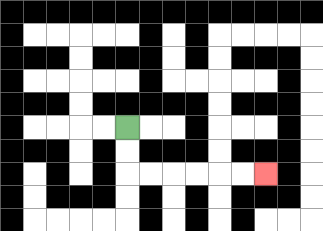{'start': '[5, 5]', 'end': '[11, 7]', 'path_directions': 'D,D,R,R,R,R,R,R', 'path_coordinates': '[[5, 5], [5, 6], [5, 7], [6, 7], [7, 7], [8, 7], [9, 7], [10, 7], [11, 7]]'}